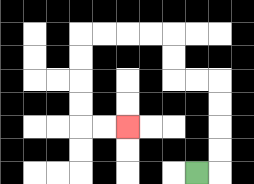{'start': '[8, 7]', 'end': '[5, 5]', 'path_directions': 'R,U,U,U,U,L,L,U,U,L,L,L,L,D,D,D,D,R,R', 'path_coordinates': '[[8, 7], [9, 7], [9, 6], [9, 5], [9, 4], [9, 3], [8, 3], [7, 3], [7, 2], [7, 1], [6, 1], [5, 1], [4, 1], [3, 1], [3, 2], [3, 3], [3, 4], [3, 5], [4, 5], [5, 5]]'}